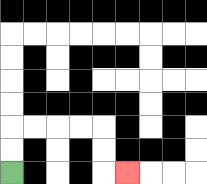{'start': '[0, 7]', 'end': '[5, 7]', 'path_directions': 'U,U,R,R,R,R,D,D,R', 'path_coordinates': '[[0, 7], [0, 6], [0, 5], [1, 5], [2, 5], [3, 5], [4, 5], [4, 6], [4, 7], [5, 7]]'}